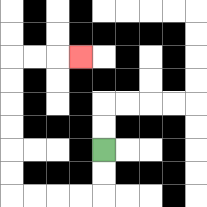{'start': '[4, 6]', 'end': '[3, 2]', 'path_directions': 'D,D,L,L,L,L,U,U,U,U,U,U,R,R,R', 'path_coordinates': '[[4, 6], [4, 7], [4, 8], [3, 8], [2, 8], [1, 8], [0, 8], [0, 7], [0, 6], [0, 5], [0, 4], [0, 3], [0, 2], [1, 2], [2, 2], [3, 2]]'}